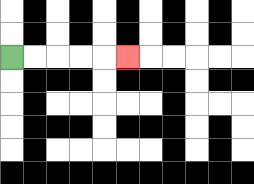{'start': '[0, 2]', 'end': '[5, 2]', 'path_directions': 'R,R,R,R,R', 'path_coordinates': '[[0, 2], [1, 2], [2, 2], [3, 2], [4, 2], [5, 2]]'}